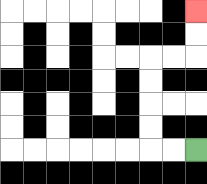{'start': '[8, 6]', 'end': '[8, 0]', 'path_directions': 'L,L,U,U,U,U,R,R,U,U', 'path_coordinates': '[[8, 6], [7, 6], [6, 6], [6, 5], [6, 4], [6, 3], [6, 2], [7, 2], [8, 2], [8, 1], [8, 0]]'}